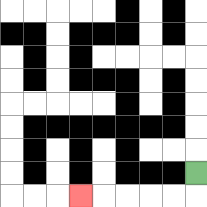{'start': '[8, 7]', 'end': '[3, 8]', 'path_directions': 'D,L,L,L,L,L', 'path_coordinates': '[[8, 7], [8, 8], [7, 8], [6, 8], [5, 8], [4, 8], [3, 8]]'}